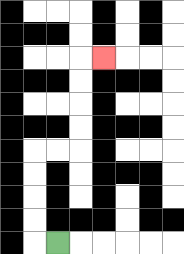{'start': '[2, 10]', 'end': '[4, 2]', 'path_directions': 'L,U,U,U,U,R,R,U,U,U,U,R', 'path_coordinates': '[[2, 10], [1, 10], [1, 9], [1, 8], [1, 7], [1, 6], [2, 6], [3, 6], [3, 5], [3, 4], [3, 3], [3, 2], [4, 2]]'}